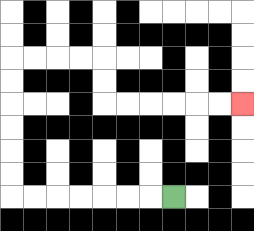{'start': '[7, 8]', 'end': '[10, 4]', 'path_directions': 'L,L,L,L,L,L,L,U,U,U,U,U,U,R,R,R,R,D,D,R,R,R,R,R,R', 'path_coordinates': '[[7, 8], [6, 8], [5, 8], [4, 8], [3, 8], [2, 8], [1, 8], [0, 8], [0, 7], [0, 6], [0, 5], [0, 4], [0, 3], [0, 2], [1, 2], [2, 2], [3, 2], [4, 2], [4, 3], [4, 4], [5, 4], [6, 4], [7, 4], [8, 4], [9, 4], [10, 4]]'}